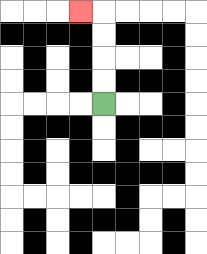{'start': '[4, 4]', 'end': '[3, 0]', 'path_directions': 'U,U,U,U,L', 'path_coordinates': '[[4, 4], [4, 3], [4, 2], [4, 1], [4, 0], [3, 0]]'}